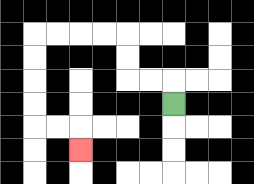{'start': '[7, 4]', 'end': '[3, 6]', 'path_directions': 'U,L,L,U,U,L,L,L,L,D,D,D,D,R,R,D', 'path_coordinates': '[[7, 4], [7, 3], [6, 3], [5, 3], [5, 2], [5, 1], [4, 1], [3, 1], [2, 1], [1, 1], [1, 2], [1, 3], [1, 4], [1, 5], [2, 5], [3, 5], [3, 6]]'}